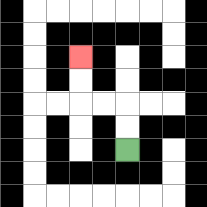{'start': '[5, 6]', 'end': '[3, 2]', 'path_directions': 'U,U,L,L,U,U', 'path_coordinates': '[[5, 6], [5, 5], [5, 4], [4, 4], [3, 4], [3, 3], [3, 2]]'}